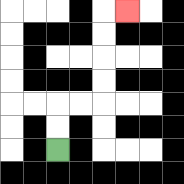{'start': '[2, 6]', 'end': '[5, 0]', 'path_directions': 'U,U,R,R,U,U,U,U,R', 'path_coordinates': '[[2, 6], [2, 5], [2, 4], [3, 4], [4, 4], [4, 3], [4, 2], [4, 1], [4, 0], [5, 0]]'}